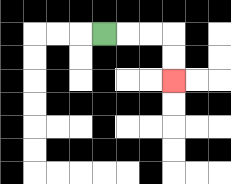{'start': '[4, 1]', 'end': '[7, 3]', 'path_directions': 'R,R,R,D,D', 'path_coordinates': '[[4, 1], [5, 1], [6, 1], [7, 1], [7, 2], [7, 3]]'}